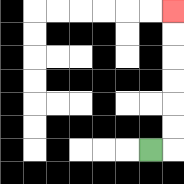{'start': '[6, 6]', 'end': '[7, 0]', 'path_directions': 'R,U,U,U,U,U,U', 'path_coordinates': '[[6, 6], [7, 6], [7, 5], [7, 4], [7, 3], [7, 2], [7, 1], [7, 0]]'}